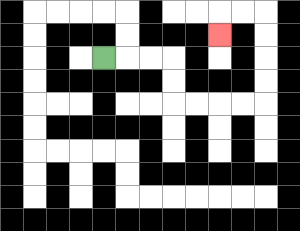{'start': '[4, 2]', 'end': '[9, 1]', 'path_directions': 'R,R,R,D,D,R,R,R,R,U,U,U,U,L,L,D', 'path_coordinates': '[[4, 2], [5, 2], [6, 2], [7, 2], [7, 3], [7, 4], [8, 4], [9, 4], [10, 4], [11, 4], [11, 3], [11, 2], [11, 1], [11, 0], [10, 0], [9, 0], [9, 1]]'}